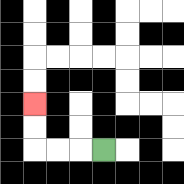{'start': '[4, 6]', 'end': '[1, 4]', 'path_directions': 'L,L,L,U,U', 'path_coordinates': '[[4, 6], [3, 6], [2, 6], [1, 6], [1, 5], [1, 4]]'}